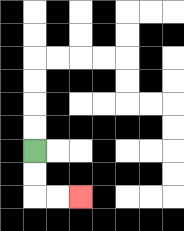{'start': '[1, 6]', 'end': '[3, 8]', 'path_directions': 'D,D,R,R', 'path_coordinates': '[[1, 6], [1, 7], [1, 8], [2, 8], [3, 8]]'}